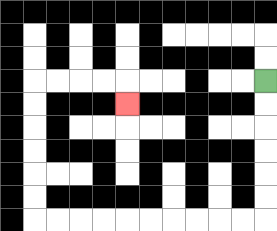{'start': '[11, 3]', 'end': '[5, 4]', 'path_directions': 'D,D,D,D,D,D,L,L,L,L,L,L,L,L,L,L,U,U,U,U,U,U,R,R,R,R,D', 'path_coordinates': '[[11, 3], [11, 4], [11, 5], [11, 6], [11, 7], [11, 8], [11, 9], [10, 9], [9, 9], [8, 9], [7, 9], [6, 9], [5, 9], [4, 9], [3, 9], [2, 9], [1, 9], [1, 8], [1, 7], [1, 6], [1, 5], [1, 4], [1, 3], [2, 3], [3, 3], [4, 3], [5, 3], [5, 4]]'}